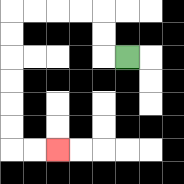{'start': '[5, 2]', 'end': '[2, 6]', 'path_directions': 'L,U,U,L,L,L,L,D,D,D,D,D,D,R,R', 'path_coordinates': '[[5, 2], [4, 2], [4, 1], [4, 0], [3, 0], [2, 0], [1, 0], [0, 0], [0, 1], [0, 2], [0, 3], [0, 4], [0, 5], [0, 6], [1, 6], [2, 6]]'}